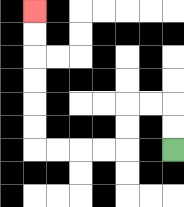{'start': '[7, 6]', 'end': '[1, 0]', 'path_directions': 'U,U,L,L,D,D,L,L,L,L,U,U,U,U,U,U', 'path_coordinates': '[[7, 6], [7, 5], [7, 4], [6, 4], [5, 4], [5, 5], [5, 6], [4, 6], [3, 6], [2, 6], [1, 6], [1, 5], [1, 4], [1, 3], [1, 2], [1, 1], [1, 0]]'}